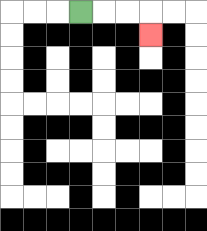{'start': '[3, 0]', 'end': '[6, 1]', 'path_directions': 'R,R,R,D', 'path_coordinates': '[[3, 0], [4, 0], [5, 0], [6, 0], [6, 1]]'}